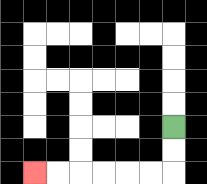{'start': '[7, 5]', 'end': '[1, 7]', 'path_directions': 'D,D,L,L,L,L,L,L', 'path_coordinates': '[[7, 5], [7, 6], [7, 7], [6, 7], [5, 7], [4, 7], [3, 7], [2, 7], [1, 7]]'}